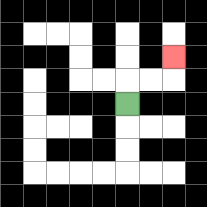{'start': '[5, 4]', 'end': '[7, 2]', 'path_directions': 'U,R,R,U', 'path_coordinates': '[[5, 4], [5, 3], [6, 3], [7, 3], [7, 2]]'}